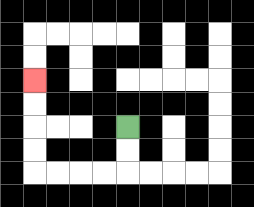{'start': '[5, 5]', 'end': '[1, 3]', 'path_directions': 'D,D,L,L,L,L,U,U,U,U', 'path_coordinates': '[[5, 5], [5, 6], [5, 7], [4, 7], [3, 7], [2, 7], [1, 7], [1, 6], [1, 5], [1, 4], [1, 3]]'}